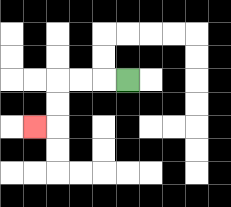{'start': '[5, 3]', 'end': '[1, 5]', 'path_directions': 'L,L,L,D,D,L', 'path_coordinates': '[[5, 3], [4, 3], [3, 3], [2, 3], [2, 4], [2, 5], [1, 5]]'}